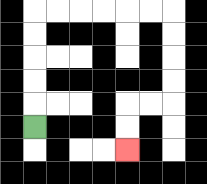{'start': '[1, 5]', 'end': '[5, 6]', 'path_directions': 'U,U,U,U,U,R,R,R,R,R,R,D,D,D,D,L,L,D,D', 'path_coordinates': '[[1, 5], [1, 4], [1, 3], [1, 2], [1, 1], [1, 0], [2, 0], [3, 0], [4, 0], [5, 0], [6, 0], [7, 0], [7, 1], [7, 2], [7, 3], [7, 4], [6, 4], [5, 4], [5, 5], [5, 6]]'}